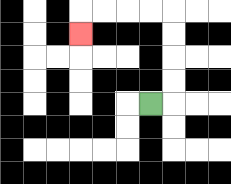{'start': '[6, 4]', 'end': '[3, 1]', 'path_directions': 'R,U,U,U,U,L,L,L,L,D', 'path_coordinates': '[[6, 4], [7, 4], [7, 3], [7, 2], [7, 1], [7, 0], [6, 0], [5, 0], [4, 0], [3, 0], [3, 1]]'}